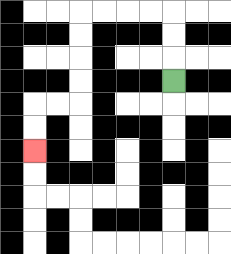{'start': '[7, 3]', 'end': '[1, 6]', 'path_directions': 'U,U,U,L,L,L,L,D,D,D,D,L,L,D,D', 'path_coordinates': '[[7, 3], [7, 2], [7, 1], [7, 0], [6, 0], [5, 0], [4, 0], [3, 0], [3, 1], [3, 2], [3, 3], [3, 4], [2, 4], [1, 4], [1, 5], [1, 6]]'}